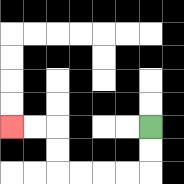{'start': '[6, 5]', 'end': '[0, 5]', 'path_directions': 'D,D,L,L,L,L,U,U,L,L', 'path_coordinates': '[[6, 5], [6, 6], [6, 7], [5, 7], [4, 7], [3, 7], [2, 7], [2, 6], [2, 5], [1, 5], [0, 5]]'}